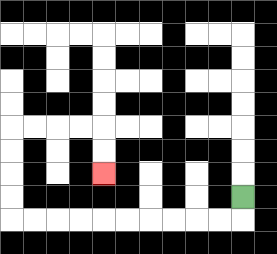{'start': '[10, 8]', 'end': '[4, 7]', 'path_directions': 'D,L,L,L,L,L,L,L,L,L,L,U,U,U,U,R,R,R,R,D,D', 'path_coordinates': '[[10, 8], [10, 9], [9, 9], [8, 9], [7, 9], [6, 9], [5, 9], [4, 9], [3, 9], [2, 9], [1, 9], [0, 9], [0, 8], [0, 7], [0, 6], [0, 5], [1, 5], [2, 5], [3, 5], [4, 5], [4, 6], [4, 7]]'}